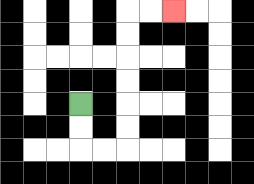{'start': '[3, 4]', 'end': '[7, 0]', 'path_directions': 'D,D,R,R,U,U,U,U,U,U,R,R', 'path_coordinates': '[[3, 4], [3, 5], [3, 6], [4, 6], [5, 6], [5, 5], [5, 4], [5, 3], [5, 2], [5, 1], [5, 0], [6, 0], [7, 0]]'}